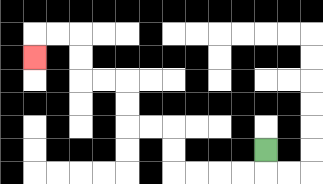{'start': '[11, 6]', 'end': '[1, 2]', 'path_directions': 'D,L,L,L,L,U,U,L,L,U,U,L,L,U,U,L,L,D', 'path_coordinates': '[[11, 6], [11, 7], [10, 7], [9, 7], [8, 7], [7, 7], [7, 6], [7, 5], [6, 5], [5, 5], [5, 4], [5, 3], [4, 3], [3, 3], [3, 2], [3, 1], [2, 1], [1, 1], [1, 2]]'}